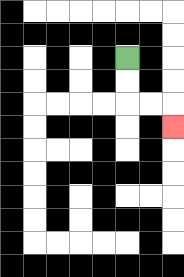{'start': '[5, 2]', 'end': '[7, 5]', 'path_directions': 'D,D,R,R,D', 'path_coordinates': '[[5, 2], [5, 3], [5, 4], [6, 4], [7, 4], [7, 5]]'}